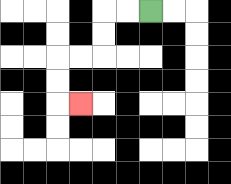{'start': '[6, 0]', 'end': '[3, 4]', 'path_directions': 'L,L,D,D,L,L,D,D,R', 'path_coordinates': '[[6, 0], [5, 0], [4, 0], [4, 1], [4, 2], [3, 2], [2, 2], [2, 3], [2, 4], [3, 4]]'}